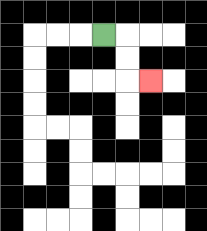{'start': '[4, 1]', 'end': '[6, 3]', 'path_directions': 'R,D,D,R', 'path_coordinates': '[[4, 1], [5, 1], [5, 2], [5, 3], [6, 3]]'}